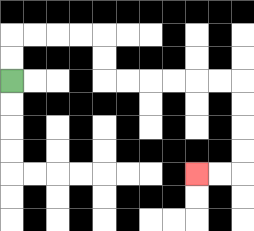{'start': '[0, 3]', 'end': '[8, 7]', 'path_directions': 'U,U,R,R,R,R,D,D,R,R,R,R,R,R,D,D,D,D,L,L', 'path_coordinates': '[[0, 3], [0, 2], [0, 1], [1, 1], [2, 1], [3, 1], [4, 1], [4, 2], [4, 3], [5, 3], [6, 3], [7, 3], [8, 3], [9, 3], [10, 3], [10, 4], [10, 5], [10, 6], [10, 7], [9, 7], [8, 7]]'}